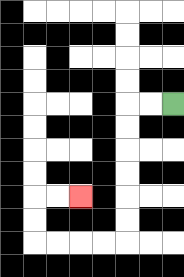{'start': '[7, 4]', 'end': '[3, 8]', 'path_directions': 'L,L,D,D,D,D,D,D,L,L,L,L,U,U,R,R', 'path_coordinates': '[[7, 4], [6, 4], [5, 4], [5, 5], [5, 6], [5, 7], [5, 8], [5, 9], [5, 10], [4, 10], [3, 10], [2, 10], [1, 10], [1, 9], [1, 8], [2, 8], [3, 8]]'}